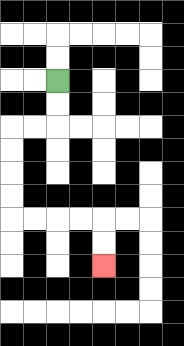{'start': '[2, 3]', 'end': '[4, 11]', 'path_directions': 'D,D,L,L,D,D,D,D,R,R,R,R,D,D', 'path_coordinates': '[[2, 3], [2, 4], [2, 5], [1, 5], [0, 5], [0, 6], [0, 7], [0, 8], [0, 9], [1, 9], [2, 9], [3, 9], [4, 9], [4, 10], [4, 11]]'}